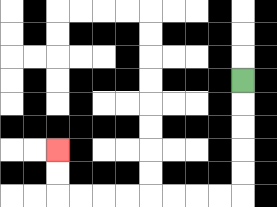{'start': '[10, 3]', 'end': '[2, 6]', 'path_directions': 'D,D,D,D,D,L,L,L,L,L,L,L,L,U,U', 'path_coordinates': '[[10, 3], [10, 4], [10, 5], [10, 6], [10, 7], [10, 8], [9, 8], [8, 8], [7, 8], [6, 8], [5, 8], [4, 8], [3, 8], [2, 8], [2, 7], [2, 6]]'}